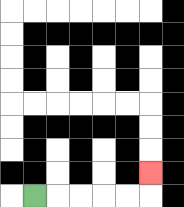{'start': '[1, 8]', 'end': '[6, 7]', 'path_directions': 'R,R,R,R,R,U', 'path_coordinates': '[[1, 8], [2, 8], [3, 8], [4, 8], [5, 8], [6, 8], [6, 7]]'}